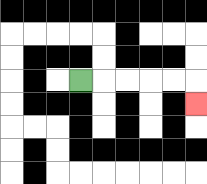{'start': '[3, 3]', 'end': '[8, 4]', 'path_directions': 'R,R,R,R,R,D', 'path_coordinates': '[[3, 3], [4, 3], [5, 3], [6, 3], [7, 3], [8, 3], [8, 4]]'}